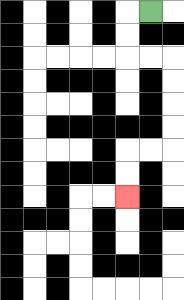{'start': '[6, 0]', 'end': '[5, 8]', 'path_directions': 'L,D,D,R,R,D,D,D,D,L,L,D,D', 'path_coordinates': '[[6, 0], [5, 0], [5, 1], [5, 2], [6, 2], [7, 2], [7, 3], [7, 4], [7, 5], [7, 6], [6, 6], [5, 6], [5, 7], [5, 8]]'}